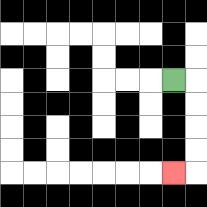{'start': '[7, 3]', 'end': '[7, 7]', 'path_directions': 'R,D,D,D,D,L', 'path_coordinates': '[[7, 3], [8, 3], [8, 4], [8, 5], [8, 6], [8, 7], [7, 7]]'}